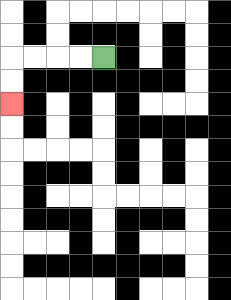{'start': '[4, 2]', 'end': '[0, 4]', 'path_directions': 'L,L,L,L,D,D', 'path_coordinates': '[[4, 2], [3, 2], [2, 2], [1, 2], [0, 2], [0, 3], [0, 4]]'}